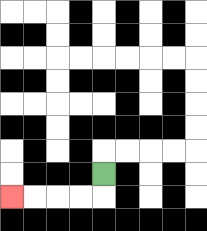{'start': '[4, 7]', 'end': '[0, 8]', 'path_directions': 'D,L,L,L,L', 'path_coordinates': '[[4, 7], [4, 8], [3, 8], [2, 8], [1, 8], [0, 8]]'}